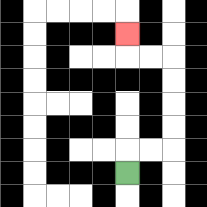{'start': '[5, 7]', 'end': '[5, 1]', 'path_directions': 'U,R,R,U,U,U,U,L,L,U', 'path_coordinates': '[[5, 7], [5, 6], [6, 6], [7, 6], [7, 5], [7, 4], [7, 3], [7, 2], [6, 2], [5, 2], [5, 1]]'}